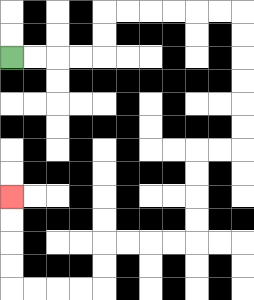{'start': '[0, 2]', 'end': '[0, 8]', 'path_directions': 'R,R,R,R,U,U,R,R,R,R,R,R,D,D,D,D,D,D,L,L,D,D,D,D,L,L,L,L,D,D,L,L,L,L,U,U,U,U', 'path_coordinates': '[[0, 2], [1, 2], [2, 2], [3, 2], [4, 2], [4, 1], [4, 0], [5, 0], [6, 0], [7, 0], [8, 0], [9, 0], [10, 0], [10, 1], [10, 2], [10, 3], [10, 4], [10, 5], [10, 6], [9, 6], [8, 6], [8, 7], [8, 8], [8, 9], [8, 10], [7, 10], [6, 10], [5, 10], [4, 10], [4, 11], [4, 12], [3, 12], [2, 12], [1, 12], [0, 12], [0, 11], [0, 10], [0, 9], [0, 8]]'}